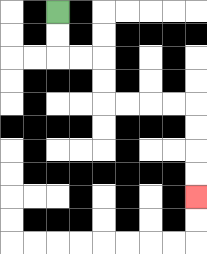{'start': '[2, 0]', 'end': '[8, 8]', 'path_directions': 'D,D,R,R,D,D,R,R,R,R,D,D,D,D', 'path_coordinates': '[[2, 0], [2, 1], [2, 2], [3, 2], [4, 2], [4, 3], [4, 4], [5, 4], [6, 4], [7, 4], [8, 4], [8, 5], [8, 6], [8, 7], [8, 8]]'}